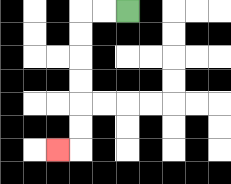{'start': '[5, 0]', 'end': '[2, 6]', 'path_directions': 'L,L,D,D,D,D,D,D,L', 'path_coordinates': '[[5, 0], [4, 0], [3, 0], [3, 1], [3, 2], [3, 3], [3, 4], [3, 5], [3, 6], [2, 6]]'}